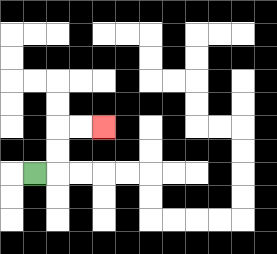{'start': '[1, 7]', 'end': '[4, 5]', 'path_directions': 'R,U,U,R,R', 'path_coordinates': '[[1, 7], [2, 7], [2, 6], [2, 5], [3, 5], [4, 5]]'}